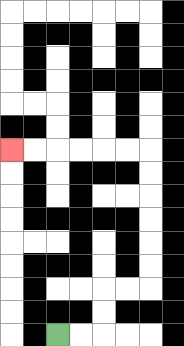{'start': '[2, 14]', 'end': '[0, 6]', 'path_directions': 'R,R,U,U,R,R,U,U,U,U,U,U,L,L,L,L,L,L', 'path_coordinates': '[[2, 14], [3, 14], [4, 14], [4, 13], [4, 12], [5, 12], [6, 12], [6, 11], [6, 10], [6, 9], [6, 8], [6, 7], [6, 6], [5, 6], [4, 6], [3, 6], [2, 6], [1, 6], [0, 6]]'}